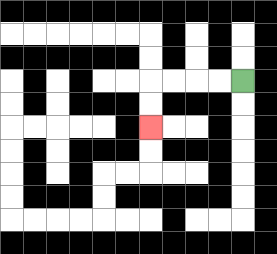{'start': '[10, 3]', 'end': '[6, 5]', 'path_directions': 'L,L,L,L,D,D', 'path_coordinates': '[[10, 3], [9, 3], [8, 3], [7, 3], [6, 3], [6, 4], [6, 5]]'}